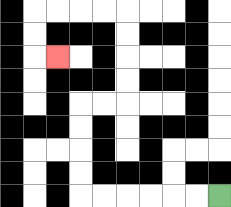{'start': '[9, 8]', 'end': '[2, 2]', 'path_directions': 'L,L,L,L,L,L,U,U,U,U,R,R,U,U,U,U,L,L,L,L,D,D,R', 'path_coordinates': '[[9, 8], [8, 8], [7, 8], [6, 8], [5, 8], [4, 8], [3, 8], [3, 7], [3, 6], [3, 5], [3, 4], [4, 4], [5, 4], [5, 3], [5, 2], [5, 1], [5, 0], [4, 0], [3, 0], [2, 0], [1, 0], [1, 1], [1, 2], [2, 2]]'}